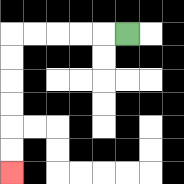{'start': '[5, 1]', 'end': '[0, 7]', 'path_directions': 'L,L,L,L,L,D,D,D,D,D,D', 'path_coordinates': '[[5, 1], [4, 1], [3, 1], [2, 1], [1, 1], [0, 1], [0, 2], [0, 3], [0, 4], [0, 5], [0, 6], [0, 7]]'}